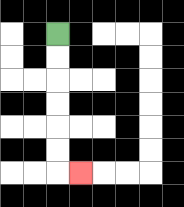{'start': '[2, 1]', 'end': '[3, 7]', 'path_directions': 'D,D,D,D,D,D,R', 'path_coordinates': '[[2, 1], [2, 2], [2, 3], [2, 4], [2, 5], [2, 6], [2, 7], [3, 7]]'}